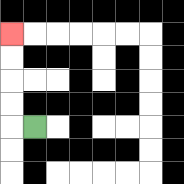{'start': '[1, 5]', 'end': '[0, 1]', 'path_directions': 'L,U,U,U,U', 'path_coordinates': '[[1, 5], [0, 5], [0, 4], [0, 3], [0, 2], [0, 1]]'}